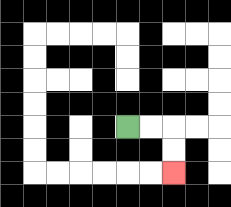{'start': '[5, 5]', 'end': '[7, 7]', 'path_directions': 'R,R,D,D', 'path_coordinates': '[[5, 5], [6, 5], [7, 5], [7, 6], [7, 7]]'}